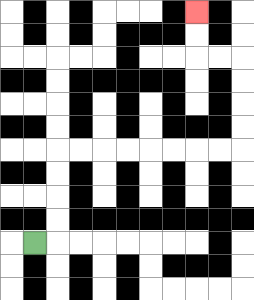{'start': '[1, 10]', 'end': '[8, 0]', 'path_directions': 'R,U,U,U,U,R,R,R,R,R,R,R,R,U,U,U,U,L,L,U,U', 'path_coordinates': '[[1, 10], [2, 10], [2, 9], [2, 8], [2, 7], [2, 6], [3, 6], [4, 6], [5, 6], [6, 6], [7, 6], [8, 6], [9, 6], [10, 6], [10, 5], [10, 4], [10, 3], [10, 2], [9, 2], [8, 2], [8, 1], [8, 0]]'}